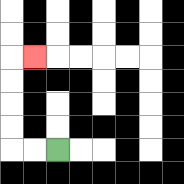{'start': '[2, 6]', 'end': '[1, 2]', 'path_directions': 'L,L,U,U,U,U,R', 'path_coordinates': '[[2, 6], [1, 6], [0, 6], [0, 5], [0, 4], [0, 3], [0, 2], [1, 2]]'}